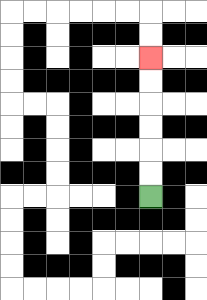{'start': '[6, 8]', 'end': '[6, 2]', 'path_directions': 'U,U,U,U,U,U', 'path_coordinates': '[[6, 8], [6, 7], [6, 6], [6, 5], [6, 4], [6, 3], [6, 2]]'}